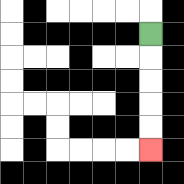{'start': '[6, 1]', 'end': '[6, 6]', 'path_directions': 'D,D,D,D,D', 'path_coordinates': '[[6, 1], [6, 2], [6, 3], [6, 4], [6, 5], [6, 6]]'}